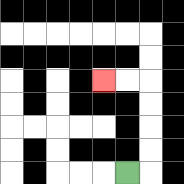{'start': '[5, 7]', 'end': '[4, 3]', 'path_directions': 'R,U,U,U,U,L,L', 'path_coordinates': '[[5, 7], [6, 7], [6, 6], [6, 5], [6, 4], [6, 3], [5, 3], [4, 3]]'}